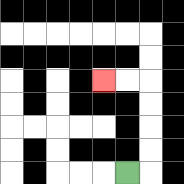{'start': '[5, 7]', 'end': '[4, 3]', 'path_directions': 'R,U,U,U,U,L,L', 'path_coordinates': '[[5, 7], [6, 7], [6, 6], [6, 5], [6, 4], [6, 3], [5, 3], [4, 3]]'}